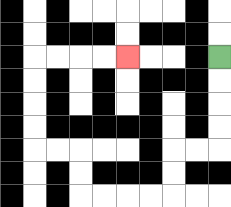{'start': '[9, 2]', 'end': '[5, 2]', 'path_directions': 'D,D,D,D,L,L,D,D,L,L,L,L,U,U,L,L,U,U,U,U,R,R,R,R', 'path_coordinates': '[[9, 2], [9, 3], [9, 4], [9, 5], [9, 6], [8, 6], [7, 6], [7, 7], [7, 8], [6, 8], [5, 8], [4, 8], [3, 8], [3, 7], [3, 6], [2, 6], [1, 6], [1, 5], [1, 4], [1, 3], [1, 2], [2, 2], [3, 2], [4, 2], [5, 2]]'}